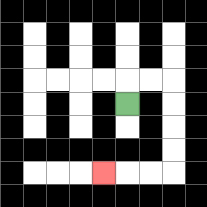{'start': '[5, 4]', 'end': '[4, 7]', 'path_directions': 'U,R,R,D,D,D,D,L,L,L', 'path_coordinates': '[[5, 4], [5, 3], [6, 3], [7, 3], [7, 4], [7, 5], [7, 6], [7, 7], [6, 7], [5, 7], [4, 7]]'}